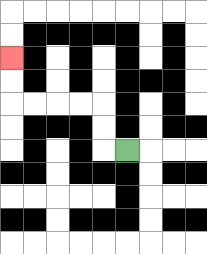{'start': '[5, 6]', 'end': '[0, 2]', 'path_directions': 'L,U,U,L,L,L,L,U,U', 'path_coordinates': '[[5, 6], [4, 6], [4, 5], [4, 4], [3, 4], [2, 4], [1, 4], [0, 4], [0, 3], [0, 2]]'}